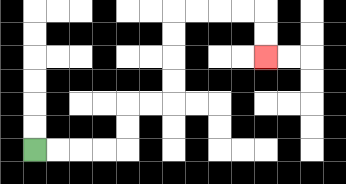{'start': '[1, 6]', 'end': '[11, 2]', 'path_directions': 'R,R,R,R,U,U,R,R,U,U,U,U,R,R,R,R,D,D', 'path_coordinates': '[[1, 6], [2, 6], [3, 6], [4, 6], [5, 6], [5, 5], [5, 4], [6, 4], [7, 4], [7, 3], [7, 2], [7, 1], [7, 0], [8, 0], [9, 0], [10, 0], [11, 0], [11, 1], [11, 2]]'}